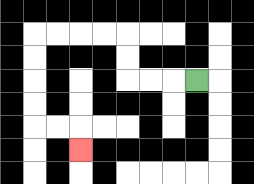{'start': '[8, 3]', 'end': '[3, 6]', 'path_directions': 'L,L,L,U,U,L,L,L,L,D,D,D,D,R,R,D', 'path_coordinates': '[[8, 3], [7, 3], [6, 3], [5, 3], [5, 2], [5, 1], [4, 1], [3, 1], [2, 1], [1, 1], [1, 2], [1, 3], [1, 4], [1, 5], [2, 5], [3, 5], [3, 6]]'}